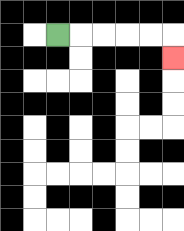{'start': '[2, 1]', 'end': '[7, 2]', 'path_directions': 'R,R,R,R,R,D', 'path_coordinates': '[[2, 1], [3, 1], [4, 1], [5, 1], [6, 1], [7, 1], [7, 2]]'}